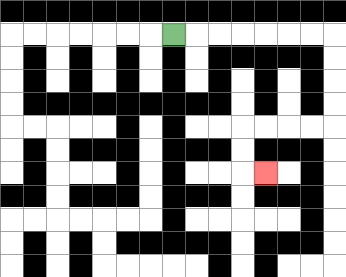{'start': '[7, 1]', 'end': '[11, 7]', 'path_directions': 'R,R,R,R,R,R,R,D,D,D,D,L,L,L,L,D,D,R', 'path_coordinates': '[[7, 1], [8, 1], [9, 1], [10, 1], [11, 1], [12, 1], [13, 1], [14, 1], [14, 2], [14, 3], [14, 4], [14, 5], [13, 5], [12, 5], [11, 5], [10, 5], [10, 6], [10, 7], [11, 7]]'}